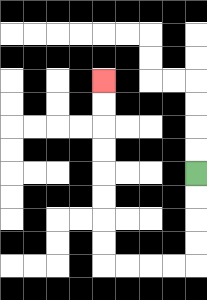{'start': '[8, 7]', 'end': '[4, 3]', 'path_directions': 'D,D,D,D,L,L,L,L,U,U,U,U,U,U,U,U', 'path_coordinates': '[[8, 7], [8, 8], [8, 9], [8, 10], [8, 11], [7, 11], [6, 11], [5, 11], [4, 11], [4, 10], [4, 9], [4, 8], [4, 7], [4, 6], [4, 5], [4, 4], [4, 3]]'}